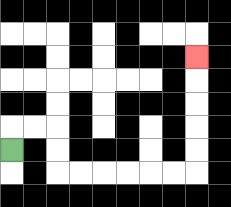{'start': '[0, 6]', 'end': '[8, 2]', 'path_directions': 'U,R,R,D,D,R,R,R,R,R,R,U,U,U,U,U', 'path_coordinates': '[[0, 6], [0, 5], [1, 5], [2, 5], [2, 6], [2, 7], [3, 7], [4, 7], [5, 7], [6, 7], [7, 7], [8, 7], [8, 6], [8, 5], [8, 4], [8, 3], [8, 2]]'}